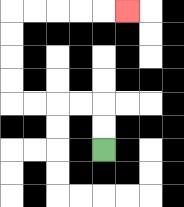{'start': '[4, 6]', 'end': '[5, 0]', 'path_directions': 'U,U,L,L,L,L,U,U,U,U,R,R,R,R,R', 'path_coordinates': '[[4, 6], [4, 5], [4, 4], [3, 4], [2, 4], [1, 4], [0, 4], [0, 3], [0, 2], [0, 1], [0, 0], [1, 0], [2, 0], [3, 0], [4, 0], [5, 0]]'}